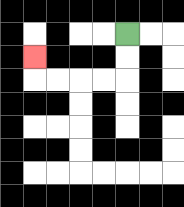{'start': '[5, 1]', 'end': '[1, 2]', 'path_directions': 'D,D,L,L,L,L,U', 'path_coordinates': '[[5, 1], [5, 2], [5, 3], [4, 3], [3, 3], [2, 3], [1, 3], [1, 2]]'}